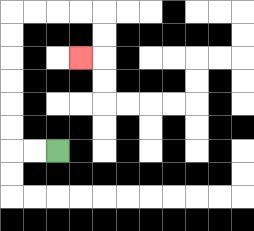{'start': '[2, 6]', 'end': '[3, 2]', 'path_directions': 'L,L,U,U,U,U,U,U,R,R,R,R,D,D,L', 'path_coordinates': '[[2, 6], [1, 6], [0, 6], [0, 5], [0, 4], [0, 3], [0, 2], [0, 1], [0, 0], [1, 0], [2, 0], [3, 0], [4, 0], [4, 1], [4, 2], [3, 2]]'}